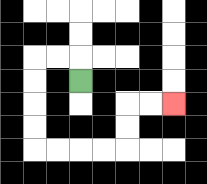{'start': '[3, 3]', 'end': '[7, 4]', 'path_directions': 'U,L,L,D,D,D,D,R,R,R,R,U,U,R,R', 'path_coordinates': '[[3, 3], [3, 2], [2, 2], [1, 2], [1, 3], [1, 4], [1, 5], [1, 6], [2, 6], [3, 6], [4, 6], [5, 6], [5, 5], [5, 4], [6, 4], [7, 4]]'}